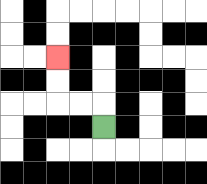{'start': '[4, 5]', 'end': '[2, 2]', 'path_directions': 'U,L,L,U,U', 'path_coordinates': '[[4, 5], [4, 4], [3, 4], [2, 4], [2, 3], [2, 2]]'}